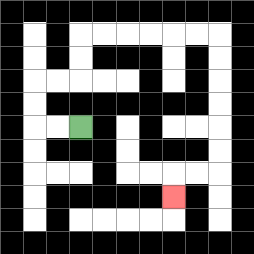{'start': '[3, 5]', 'end': '[7, 8]', 'path_directions': 'L,L,U,U,R,R,U,U,R,R,R,R,R,R,D,D,D,D,D,D,L,L,D', 'path_coordinates': '[[3, 5], [2, 5], [1, 5], [1, 4], [1, 3], [2, 3], [3, 3], [3, 2], [3, 1], [4, 1], [5, 1], [6, 1], [7, 1], [8, 1], [9, 1], [9, 2], [9, 3], [9, 4], [9, 5], [9, 6], [9, 7], [8, 7], [7, 7], [7, 8]]'}